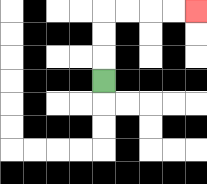{'start': '[4, 3]', 'end': '[8, 0]', 'path_directions': 'U,U,U,R,R,R,R', 'path_coordinates': '[[4, 3], [4, 2], [4, 1], [4, 0], [5, 0], [6, 0], [7, 0], [8, 0]]'}